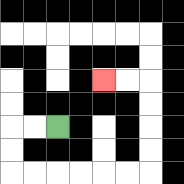{'start': '[2, 5]', 'end': '[4, 3]', 'path_directions': 'L,L,D,D,R,R,R,R,R,R,U,U,U,U,L,L', 'path_coordinates': '[[2, 5], [1, 5], [0, 5], [0, 6], [0, 7], [1, 7], [2, 7], [3, 7], [4, 7], [5, 7], [6, 7], [6, 6], [6, 5], [6, 4], [6, 3], [5, 3], [4, 3]]'}